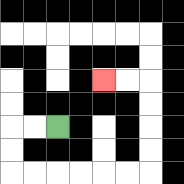{'start': '[2, 5]', 'end': '[4, 3]', 'path_directions': 'L,L,D,D,R,R,R,R,R,R,U,U,U,U,L,L', 'path_coordinates': '[[2, 5], [1, 5], [0, 5], [0, 6], [0, 7], [1, 7], [2, 7], [3, 7], [4, 7], [5, 7], [6, 7], [6, 6], [6, 5], [6, 4], [6, 3], [5, 3], [4, 3]]'}